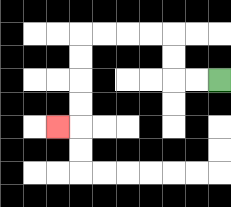{'start': '[9, 3]', 'end': '[2, 5]', 'path_directions': 'L,L,U,U,L,L,L,L,D,D,D,D,L', 'path_coordinates': '[[9, 3], [8, 3], [7, 3], [7, 2], [7, 1], [6, 1], [5, 1], [4, 1], [3, 1], [3, 2], [3, 3], [3, 4], [3, 5], [2, 5]]'}